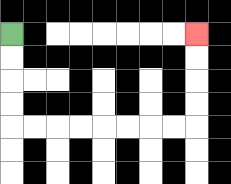{'start': '[0, 1]', 'end': '[8, 1]', 'path_directions': 'D,D,D,D,R,R,R,R,R,R,R,R,U,U,U,U', 'path_coordinates': '[[0, 1], [0, 2], [0, 3], [0, 4], [0, 5], [1, 5], [2, 5], [3, 5], [4, 5], [5, 5], [6, 5], [7, 5], [8, 5], [8, 4], [8, 3], [8, 2], [8, 1]]'}